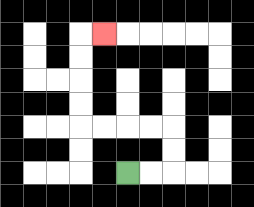{'start': '[5, 7]', 'end': '[4, 1]', 'path_directions': 'R,R,U,U,L,L,L,L,U,U,U,U,R', 'path_coordinates': '[[5, 7], [6, 7], [7, 7], [7, 6], [7, 5], [6, 5], [5, 5], [4, 5], [3, 5], [3, 4], [3, 3], [3, 2], [3, 1], [4, 1]]'}